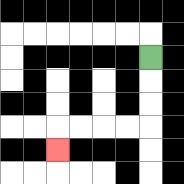{'start': '[6, 2]', 'end': '[2, 6]', 'path_directions': 'D,D,D,L,L,L,L,D', 'path_coordinates': '[[6, 2], [6, 3], [6, 4], [6, 5], [5, 5], [4, 5], [3, 5], [2, 5], [2, 6]]'}